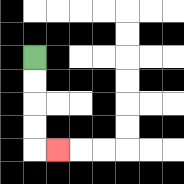{'start': '[1, 2]', 'end': '[2, 6]', 'path_directions': 'D,D,D,D,R', 'path_coordinates': '[[1, 2], [1, 3], [1, 4], [1, 5], [1, 6], [2, 6]]'}